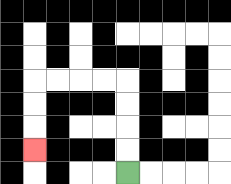{'start': '[5, 7]', 'end': '[1, 6]', 'path_directions': 'U,U,U,U,L,L,L,L,D,D,D', 'path_coordinates': '[[5, 7], [5, 6], [5, 5], [5, 4], [5, 3], [4, 3], [3, 3], [2, 3], [1, 3], [1, 4], [1, 5], [1, 6]]'}